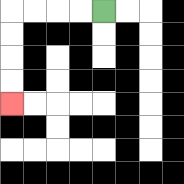{'start': '[4, 0]', 'end': '[0, 4]', 'path_directions': 'L,L,L,L,D,D,D,D', 'path_coordinates': '[[4, 0], [3, 0], [2, 0], [1, 0], [0, 0], [0, 1], [0, 2], [0, 3], [0, 4]]'}